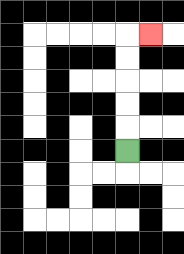{'start': '[5, 6]', 'end': '[6, 1]', 'path_directions': 'U,U,U,U,U,R', 'path_coordinates': '[[5, 6], [5, 5], [5, 4], [5, 3], [5, 2], [5, 1], [6, 1]]'}